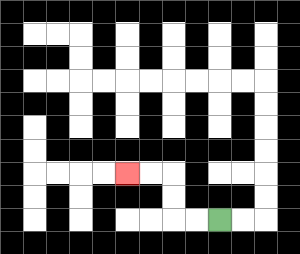{'start': '[9, 9]', 'end': '[5, 7]', 'path_directions': 'L,L,U,U,L,L', 'path_coordinates': '[[9, 9], [8, 9], [7, 9], [7, 8], [7, 7], [6, 7], [5, 7]]'}